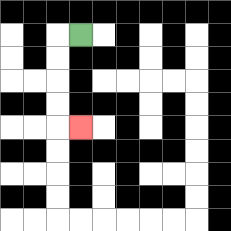{'start': '[3, 1]', 'end': '[3, 5]', 'path_directions': 'L,D,D,D,D,R', 'path_coordinates': '[[3, 1], [2, 1], [2, 2], [2, 3], [2, 4], [2, 5], [3, 5]]'}